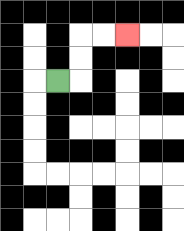{'start': '[2, 3]', 'end': '[5, 1]', 'path_directions': 'R,U,U,R,R', 'path_coordinates': '[[2, 3], [3, 3], [3, 2], [3, 1], [4, 1], [5, 1]]'}